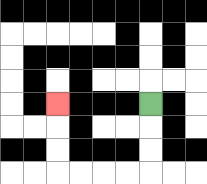{'start': '[6, 4]', 'end': '[2, 4]', 'path_directions': 'D,D,D,L,L,L,L,U,U,U', 'path_coordinates': '[[6, 4], [6, 5], [6, 6], [6, 7], [5, 7], [4, 7], [3, 7], [2, 7], [2, 6], [2, 5], [2, 4]]'}